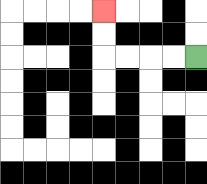{'start': '[8, 2]', 'end': '[4, 0]', 'path_directions': 'L,L,L,L,U,U', 'path_coordinates': '[[8, 2], [7, 2], [6, 2], [5, 2], [4, 2], [4, 1], [4, 0]]'}